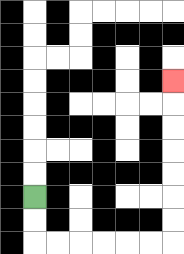{'start': '[1, 8]', 'end': '[7, 3]', 'path_directions': 'D,D,R,R,R,R,R,R,U,U,U,U,U,U,U', 'path_coordinates': '[[1, 8], [1, 9], [1, 10], [2, 10], [3, 10], [4, 10], [5, 10], [6, 10], [7, 10], [7, 9], [7, 8], [7, 7], [7, 6], [7, 5], [7, 4], [7, 3]]'}